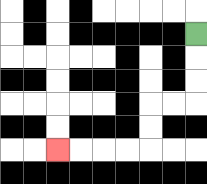{'start': '[8, 1]', 'end': '[2, 6]', 'path_directions': 'D,D,D,L,L,D,D,L,L,L,L', 'path_coordinates': '[[8, 1], [8, 2], [8, 3], [8, 4], [7, 4], [6, 4], [6, 5], [6, 6], [5, 6], [4, 6], [3, 6], [2, 6]]'}